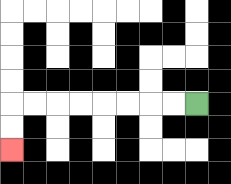{'start': '[8, 4]', 'end': '[0, 6]', 'path_directions': 'L,L,L,L,L,L,L,L,D,D', 'path_coordinates': '[[8, 4], [7, 4], [6, 4], [5, 4], [4, 4], [3, 4], [2, 4], [1, 4], [0, 4], [0, 5], [0, 6]]'}